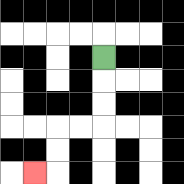{'start': '[4, 2]', 'end': '[1, 7]', 'path_directions': 'D,D,D,L,L,D,D,L', 'path_coordinates': '[[4, 2], [4, 3], [4, 4], [4, 5], [3, 5], [2, 5], [2, 6], [2, 7], [1, 7]]'}